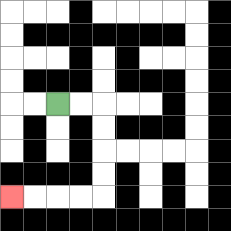{'start': '[2, 4]', 'end': '[0, 8]', 'path_directions': 'R,R,D,D,D,D,L,L,L,L', 'path_coordinates': '[[2, 4], [3, 4], [4, 4], [4, 5], [4, 6], [4, 7], [4, 8], [3, 8], [2, 8], [1, 8], [0, 8]]'}